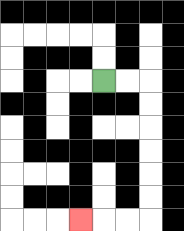{'start': '[4, 3]', 'end': '[3, 9]', 'path_directions': 'R,R,D,D,D,D,D,D,L,L,L', 'path_coordinates': '[[4, 3], [5, 3], [6, 3], [6, 4], [6, 5], [6, 6], [6, 7], [6, 8], [6, 9], [5, 9], [4, 9], [3, 9]]'}